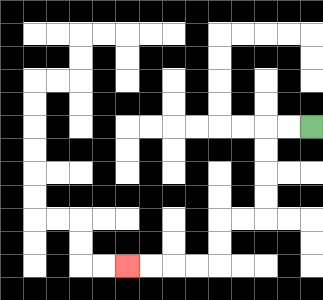{'start': '[13, 5]', 'end': '[5, 11]', 'path_directions': 'L,L,D,D,D,D,L,L,D,D,L,L,L,L', 'path_coordinates': '[[13, 5], [12, 5], [11, 5], [11, 6], [11, 7], [11, 8], [11, 9], [10, 9], [9, 9], [9, 10], [9, 11], [8, 11], [7, 11], [6, 11], [5, 11]]'}